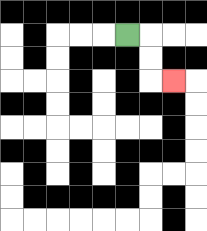{'start': '[5, 1]', 'end': '[7, 3]', 'path_directions': 'R,D,D,R', 'path_coordinates': '[[5, 1], [6, 1], [6, 2], [6, 3], [7, 3]]'}